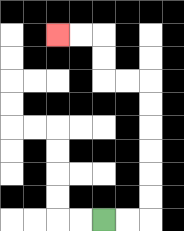{'start': '[4, 9]', 'end': '[2, 1]', 'path_directions': 'R,R,U,U,U,U,U,U,L,L,U,U,L,L', 'path_coordinates': '[[4, 9], [5, 9], [6, 9], [6, 8], [6, 7], [6, 6], [6, 5], [6, 4], [6, 3], [5, 3], [4, 3], [4, 2], [4, 1], [3, 1], [2, 1]]'}